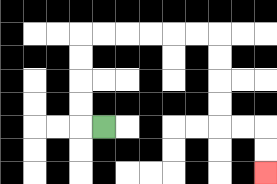{'start': '[4, 5]', 'end': '[11, 7]', 'path_directions': 'L,U,U,U,U,R,R,R,R,R,R,D,D,D,D,R,R,D,D', 'path_coordinates': '[[4, 5], [3, 5], [3, 4], [3, 3], [3, 2], [3, 1], [4, 1], [5, 1], [6, 1], [7, 1], [8, 1], [9, 1], [9, 2], [9, 3], [9, 4], [9, 5], [10, 5], [11, 5], [11, 6], [11, 7]]'}